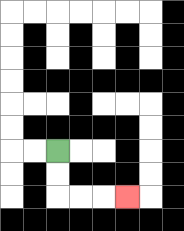{'start': '[2, 6]', 'end': '[5, 8]', 'path_directions': 'D,D,R,R,R', 'path_coordinates': '[[2, 6], [2, 7], [2, 8], [3, 8], [4, 8], [5, 8]]'}